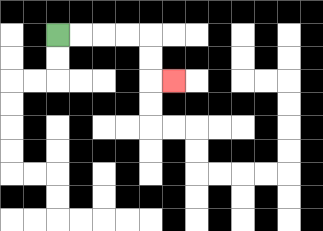{'start': '[2, 1]', 'end': '[7, 3]', 'path_directions': 'R,R,R,R,D,D,R', 'path_coordinates': '[[2, 1], [3, 1], [4, 1], [5, 1], [6, 1], [6, 2], [6, 3], [7, 3]]'}